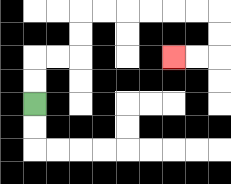{'start': '[1, 4]', 'end': '[7, 2]', 'path_directions': 'U,U,R,R,U,U,R,R,R,R,R,R,D,D,L,L', 'path_coordinates': '[[1, 4], [1, 3], [1, 2], [2, 2], [3, 2], [3, 1], [3, 0], [4, 0], [5, 0], [6, 0], [7, 0], [8, 0], [9, 0], [9, 1], [9, 2], [8, 2], [7, 2]]'}